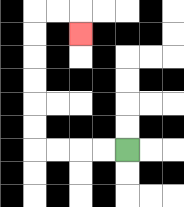{'start': '[5, 6]', 'end': '[3, 1]', 'path_directions': 'L,L,L,L,U,U,U,U,U,U,R,R,D', 'path_coordinates': '[[5, 6], [4, 6], [3, 6], [2, 6], [1, 6], [1, 5], [1, 4], [1, 3], [1, 2], [1, 1], [1, 0], [2, 0], [3, 0], [3, 1]]'}